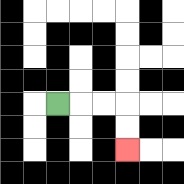{'start': '[2, 4]', 'end': '[5, 6]', 'path_directions': 'R,R,R,D,D', 'path_coordinates': '[[2, 4], [3, 4], [4, 4], [5, 4], [5, 5], [5, 6]]'}